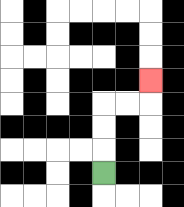{'start': '[4, 7]', 'end': '[6, 3]', 'path_directions': 'U,U,U,R,R,U', 'path_coordinates': '[[4, 7], [4, 6], [4, 5], [4, 4], [5, 4], [6, 4], [6, 3]]'}